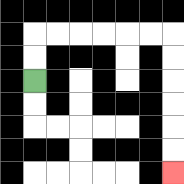{'start': '[1, 3]', 'end': '[7, 7]', 'path_directions': 'U,U,R,R,R,R,R,R,D,D,D,D,D,D', 'path_coordinates': '[[1, 3], [1, 2], [1, 1], [2, 1], [3, 1], [4, 1], [5, 1], [6, 1], [7, 1], [7, 2], [7, 3], [7, 4], [7, 5], [7, 6], [7, 7]]'}